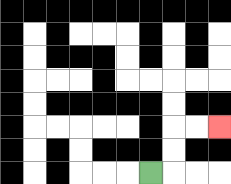{'start': '[6, 7]', 'end': '[9, 5]', 'path_directions': 'R,U,U,R,R', 'path_coordinates': '[[6, 7], [7, 7], [7, 6], [7, 5], [8, 5], [9, 5]]'}